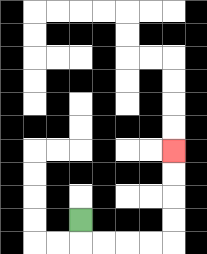{'start': '[3, 9]', 'end': '[7, 6]', 'path_directions': 'D,R,R,R,R,U,U,U,U', 'path_coordinates': '[[3, 9], [3, 10], [4, 10], [5, 10], [6, 10], [7, 10], [7, 9], [7, 8], [7, 7], [7, 6]]'}